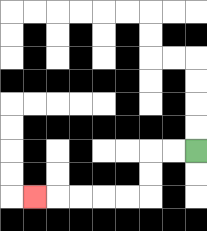{'start': '[8, 6]', 'end': '[1, 8]', 'path_directions': 'L,L,D,D,L,L,L,L,L', 'path_coordinates': '[[8, 6], [7, 6], [6, 6], [6, 7], [6, 8], [5, 8], [4, 8], [3, 8], [2, 8], [1, 8]]'}